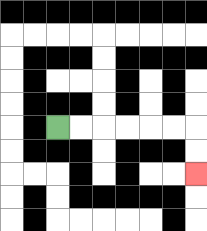{'start': '[2, 5]', 'end': '[8, 7]', 'path_directions': 'R,R,R,R,R,R,D,D', 'path_coordinates': '[[2, 5], [3, 5], [4, 5], [5, 5], [6, 5], [7, 5], [8, 5], [8, 6], [8, 7]]'}